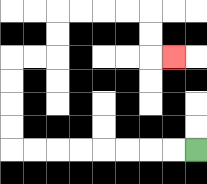{'start': '[8, 6]', 'end': '[7, 2]', 'path_directions': 'L,L,L,L,L,L,L,L,U,U,U,U,R,R,U,U,R,R,R,R,D,D,R', 'path_coordinates': '[[8, 6], [7, 6], [6, 6], [5, 6], [4, 6], [3, 6], [2, 6], [1, 6], [0, 6], [0, 5], [0, 4], [0, 3], [0, 2], [1, 2], [2, 2], [2, 1], [2, 0], [3, 0], [4, 0], [5, 0], [6, 0], [6, 1], [6, 2], [7, 2]]'}